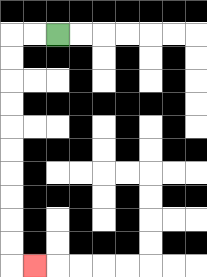{'start': '[2, 1]', 'end': '[1, 11]', 'path_directions': 'L,L,D,D,D,D,D,D,D,D,D,D,R', 'path_coordinates': '[[2, 1], [1, 1], [0, 1], [0, 2], [0, 3], [0, 4], [0, 5], [0, 6], [0, 7], [0, 8], [0, 9], [0, 10], [0, 11], [1, 11]]'}